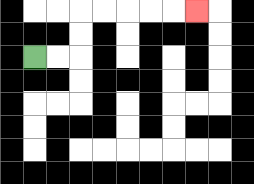{'start': '[1, 2]', 'end': '[8, 0]', 'path_directions': 'R,R,U,U,R,R,R,R,R', 'path_coordinates': '[[1, 2], [2, 2], [3, 2], [3, 1], [3, 0], [4, 0], [5, 0], [6, 0], [7, 0], [8, 0]]'}